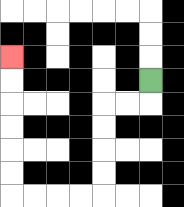{'start': '[6, 3]', 'end': '[0, 2]', 'path_directions': 'D,L,L,D,D,D,D,L,L,L,L,U,U,U,U,U,U', 'path_coordinates': '[[6, 3], [6, 4], [5, 4], [4, 4], [4, 5], [4, 6], [4, 7], [4, 8], [3, 8], [2, 8], [1, 8], [0, 8], [0, 7], [0, 6], [0, 5], [0, 4], [0, 3], [0, 2]]'}